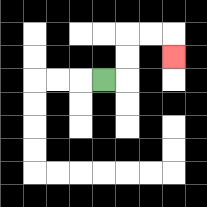{'start': '[4, 3]', 'end': '[7, 2]', 'path_directions': 'R,U,U,R,R,D', 'path_coordinates': '[[4, 3], [5, 3], [5, 2], [5, 1], [6, 1], [7, 1], [7, 2]]'}